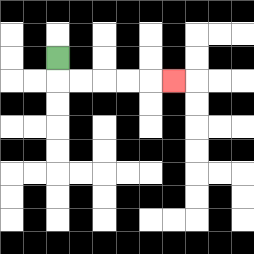{'start': '[2, 2]', 'end': '[7, 3]', 'path_directions': 'D,R,R,R,R,R', 'path_coordinates': '[[2, 2], [2, 3], [3, 3], [4, 3], [5, 3], [6, 3], [7, 3]]'}